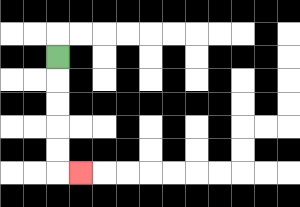{'start': '[2, 2]', 'end': '[3, 7]', 'path_directions': 'D,D,D,D,D,R', 'path_coordinates': '[[2, 2], [2, 3], [2, 4], [2, 5], [2, 6], [2, 7], [3, 7]]'}